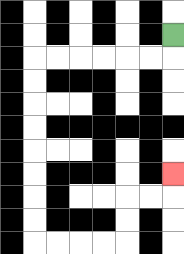{'start': '[7, 1]', 'end': '[7, 7]', 'path_directions': 'D,L,L,L,L,L,L,D,D,D,D,D,D,D,D,R,R,R,R,U,U,R,R,U', 'path_coordinates': '[[7, 1], [7, 2], [6, 2], [5, 2], [4, 2], [3, 2], [2, 2], [1, 2], [1, 3], [1, 4], [1, 5], [1, 6], [1, 7], [1, 8], [1, 9], [1, 10], [2, 10], [3, 10], [4, 10], [5, 10], [5, 9], [5, 8], [6, 8], [7, 8], [7, 7]]'}